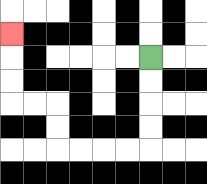{'start': '[6, 2]', 'end': '[0, 1]', 'path_directions': 'D,D,D,D,L,L,L,L,U,U,L,L,U,U,U', 'path_coordinates': '[[6, 2], [6, 3], [6, 4], [6, 5], [6, 6], [5, 6], [4, 6], [3, 6], [2, 6], [2, 5], [2, 4], [1, 4], [0, 4], [0, 3], [0, 2], [0, 1]]'}